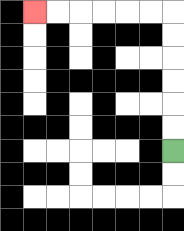{'start': '[7, 6]', 'end': '[1, 0]', 'path_directions': 'U,U,U,U,U,U,L,L,L,L,L,L', 'path_coordinates': '[[7, 6], [7, 5], [7, 4], [7, 3], [7, 2], [7, 1], [7, 0], [6, 0], [5, 0], [4, 0], [3, 0], [2, 0], [1, 0]]'}